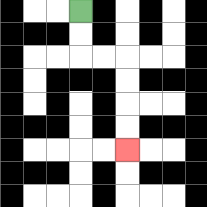{'start': '[3, 0]', 'end': '[5, 6]', 'path_directions': 'D,D,R,R,D,D,D,D', 'path_coordinates': '[[3, 0], [3, 1], [3, 2], [4, 2], [5, 2], [5, 3], [5, 4], [5, 5], [5, 6]]'}